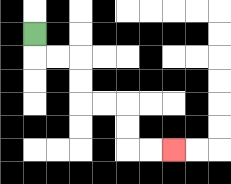{'start': '[1, 1]', 'end': '[7, 6]', 'path_directions': 'D,R,R,D,D,R,R,D,D,R,R', 'path_coordinates': '[[1, 1], [1, 2], [2, 2], [3, 2], [3, 3], [3, 4], [4, 4], [5, 4], [5, 5], [5, 6], [6, 6], [7, 6]]'}